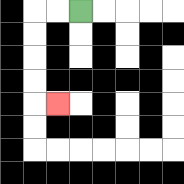{'start': '[3, 0]', 'end': '[2, 4]', 'path_directions': 'L,L,D,D,D,D,R', 'path_coordinates': '[[3, 0], [2, 0], [1, 0], [1, 1], [1, 2], [1, 3], [1, 4], [2, 4]]'}